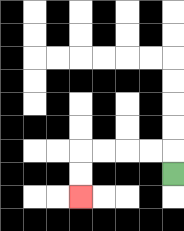{'start': '[7, 7]', 'end': '[3, 8]', 'path_directions': 'U,L,L,L,L,D,D', 'path_coordinates': '[[7, 7], [7, 6], [6, 6], [5, 6], [4, 6], [3, 6], [3, 7], [3, 8]]'}